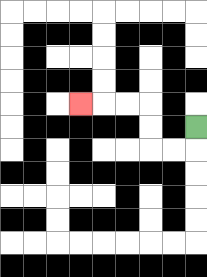{'start': '[8, 5]', 'end': '[3, 4]', 'path_directions': 'D,L,L,U,U,L,L,L', 'path_coordinates': '[[8, 5], [8, 6], [7, 6], [6, 6], [6, 5], [6, 4], [5, 4], [4, 4], [3, 4]]'}